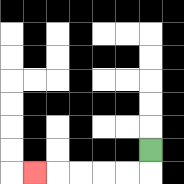{'start': '[6, 6]', 'end': '[1, 7]', 'path_directions': 'D,L,L,L,L,L', 'path_coordinates': '[[6, 6], [6, 7], [5, 7], [4, 7], [3, 7], [2, 7], [1, 7]]'}